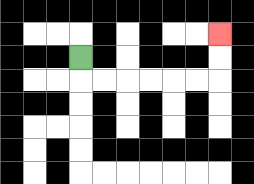{'start': '[3, 2]', 'end': '[9, 1]', 'path_directions': 'D,R,R,R,R,R,R,U,U', 'path_coordinates': '[[3, 2], [3, 3], [4, 3], [5, 3], [6, 3], [7, 3], [8, 3], [9, 3], [9, 2], [9, 1]]'}